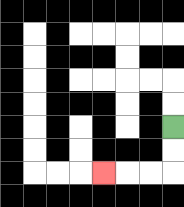{'start': '[7, 5]', 'end': '[4, 7]', 'path_directions': 'D,D,L,L,L', 'path_coordinates': '[[7, 5], [7, 6], [7, 7], [6, 7], [5, 7], [4, 7]]'}